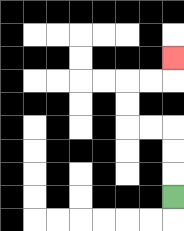{'start': '[7, 8]', 'end': '[7, 2]', 'path_directions': 'U,U,U,L,L,U,U,R,R,U', 'path_coordinates': '[[7, 8], [7, 7], [7, 6], [7, 5], [6, 5], [5, 5], [5, 4], [5, 3], [6, 3], [7, 3], [7, 2]]'}